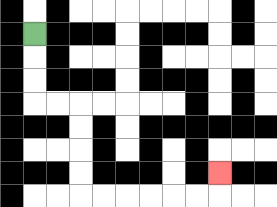{'start': '[1, 1]', 'end': '[9, 7]', 'path_directions': 'D,D,D,R,R,D,D,D,D,R,R,R,R,R,R,U', 'path_coordinates': '[[1, 1], [1, 2], [1, 3], [1, 4], [2, 4], [3, 4], [3, 5], [3, 6], [3, 7], [3, 8], [4, 8], [5, 8], [6, 8], [7, 8], [8, 8], [9, 8], [9, 7]]'}